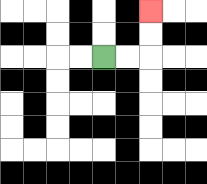{'start': '[4, 2]', 'end': '[6, 0]', 'path_directions': 'R,R,U,U', 'path_coordinates': '[[4, 2], [5, 2], [6, 2], [6, 1], [6, 0]]'}